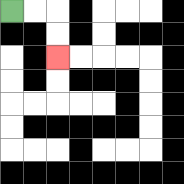{'start': '[0, 0]', 'end': '[2, 2]', 'path_directions': 'R,R,D,D', 'path_coordinates': '[[0, 0], [1, 0], [2, 0], [2, 1], [2, 2]]'}